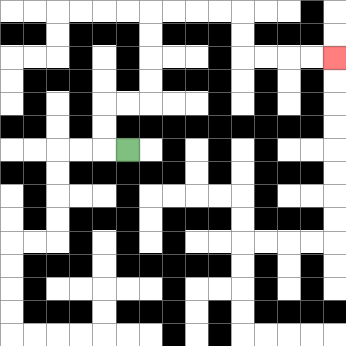{'start': '[5, 6]', 'end': '[14, 2]', 'path_directions': 'L,U,U,R,R,U,U,U,U,R,R,R,R,D,D,R,R,R,R', 'path_coordinates': '[[5, 6], [4, 6], [4, 5], [4, 4], [5, 4], [6, 4], [6, 3], [6, 2], [6, 1], [6, 0], [7, 0], [8, 0], [9, 0], [10, 0], [10, 1], [10, 2], [11, 2], [12, 2], [13, 2], [14, 2]]'}